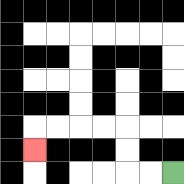{'start': '[7, 7]', 'end': '[1, 6]', 'path_directions': 'L,L,U,U,L,L,L,L,D', 'path_coordinates': '[[7, 7], [6, 7], [5, 7], [5, 6], [5, 5], [4, 5], [3, 5], [2, 5], [1, 5], [1, 6]]'}